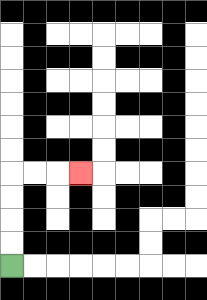{'start': '[0, 11]', 'end': '[3, 7]', 'path_directions': 'U,U,U,U,R,R,R', 'path_coordinates': '[[0, 11], [0, 10], [0, 9], [0, 8], [0, 7], [1, 7], [2, 7], [3, 7]]'}